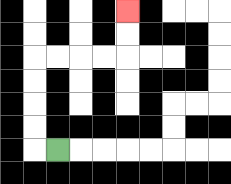{'start': '[2, 6]', 'end': '[5, 0]', 'path_directions': 'L,U,U,U,U,R,R,R,R,U,U', 'path_coordinates': '[[2, 6], [1, 6], [1, 5], [1, 4], [1, 3], [1, 2], [2, 2], [3, 2], [4, 2], [5, 2], [5, 1], [5, 0]]'}